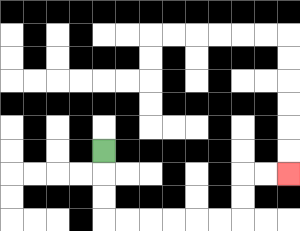{'start': '[4, 6]', 'end': '[12, 7]', 'path_directions': 'D,D,D,R,R,R,R,R,R,U,U,R,R', 'path_coordinates': '[[4, 6], [4, 7], [4, 8], [4, 9], [5, 9], [6, 9], [7, 9], [8, 9], [9, 9], [10, 9], [10, 8], [10, 7], [11, 7], [12, 7]]'}